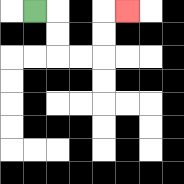{'start': '[1, 0]', 'end': '[5, 0]', 'path_directions': 'R,D,D,R,R,U,U,R', 'path_coordinates': '[[1, 0], [2, 0], [2, 1], [2, 2], [3, 2], [4, 2], [4, 1], [4, 0], [5, 0]]'}